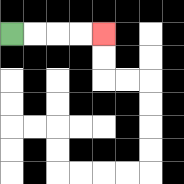{'start': '[0, 1]', 'end': '[4, 1]', 'path_directions': 'R,R,R,R', 'path_coordinates': '[[0, 1], [1, 1], [2, 1], [3, 1], [4, 1]]'}